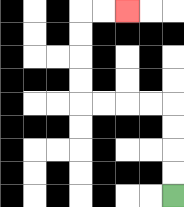{'start': '[7, 8]', 'end': '[5, 0]', 'path_directions': 'U,U,U,U,L,L,L,L,U,U,U,U,R,R', 'path_coordinates': '[[7, 8], [7, 7], [7, 6], [7, 5], [7, 4], [6, 4], [5, 4], [4, 4], [3, 4], [3, 3], [3, 2], [3, 1], [3, 0], [4, 0], [5, 0]]'}